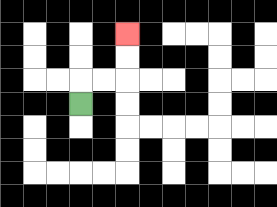{'start': '[3, 4]', 'end': '[5, 1]', 'path_directions': 'U,R,R,U,U', 'path_coordinates': '[[3, 4], [3, 3], [4, 3], [5, 3], [5, 2], [5, 1]]'}